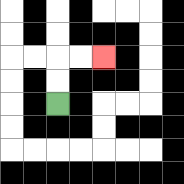{'start': '[2, 4]', 'end': '[4, 2]', 'path_directions': 'U,U,R,R', 'path_coordinates': '[[2, 4], [2, 3], [2, 2], [3, 2], [4, 2]]'}